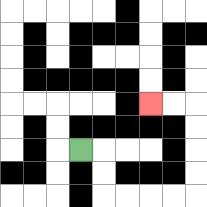{'start': '[3, 6]', 'end': '[6, 4]', 'path_directions': 'R,D,D,R,R,R,R,U,U,U,U,L,L', 'path_coordinates': '[[3, 6], [4, 6], [4, 7], [4, 8], [5, 8], [6, 8], [7, 8], [8, 8], [8, 7], [8, 6], [8, 5], [8, 4], [7, 4], [6, 4]]'}